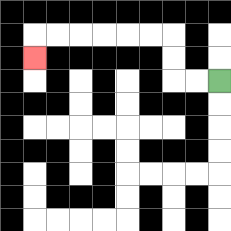{'start': '[9, 3]', 'end': '[1, 2]', 'path_directions': 'L,L,U,U,L,L,L,L,L,L,D', 'path_coordinates': '[[9, 3], [8, 3], [7, 3], [7, 2], [7, 1], [6, 1], [5, 1], [4, 1], [3, 1], [2, 1], [1, 1], [1, 2]]'}